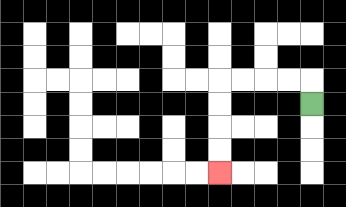{'start': '[13, 4]', 'end': '[9, 7]', 'path_directions': 'U,L,L,L,L,D,D,D,D', 'path_coordinates': '[[13, 4], [13, 3], [12, 3], [11, 3], [10, 3], [9, 3], [9, 4], [9, 5], [9, 6], [9, 7]]'}